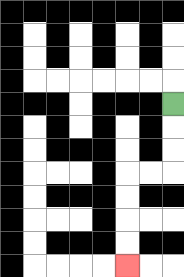{'start': '[7, 4]', 'end': '[5, 11]', 'path_directions': 'D,D,D,L,L,D,D,D,D', 'path_coordinates': '[[7, 4], [7, 5], [7, 6], [7, 7], [6, 7], [5, 7], [5, 8], [5, 9], [5, 10], [5, 11]]'}